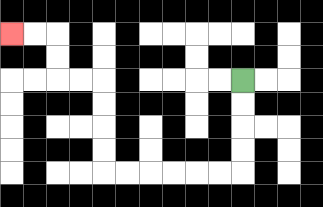{'start': '[10, 3]', 'end': '[0, 1]', 'path_directions': 'D,D,D,D,L,L,L,L,L,L,U,U,U,U,L,L,U,U,L,L', 'path_coordinates': '[[10, 3], [10, 4], [10, 5], [10, 6], [10, 7], [9, 7], [8, 7], [7, 7], [6, 7], [5, 7], [4, 7], [4, 6], [4, 5], [4, 4], [4, 3], [3, 3], [2, 3], [2, 2], [2, 1], [1, 1], [0, 1]]'}